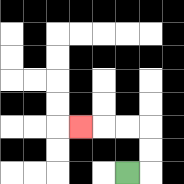{'start': '[5, 7]', 'end': '[3, 5]', 'path_directions': 'R,U,U,L,L,L', 'path_coordinates': '[[5, 7], [6, 7], [6, 6], [6, 5], [5, 5], [4, 5], [3, 5]]'}